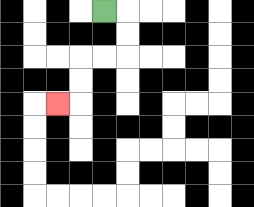{'start': '[4, 0]', 'end': '[2, 4]', 'path_directions': 'R,D,D,L,L,D,D,L', 'path_coordinates': '[[4, 0], [5, 0], [5, 1], [5, 2], [4, 2], [3, 2], [3, 3], [3, 4], [2, 4]]'}